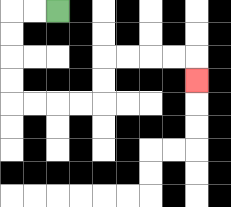{'start': '[2, 0]', 'end': '[8, 3]', 'path_directions': 'L,L,D,D,D,D,R,R,R,R,U,U,R,R,R,R,D', 'path_coordinates': '[[2, 0], [1, 0], [0, 0], [0, 1], [0, 2], [0, 3], [0, 4], [1, 4], [2, 4], [3, 4], [4, 4], [4, 3], [4, 2], [5, 2], [6, 2], [7, 2], [8, 2], [8, 3]]'}